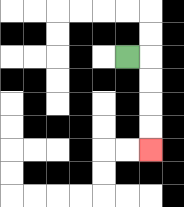{'start': '[5, 2]', 'end': '[6, 6]', 'path_directions': 'R,D,D,D,D', 'path_coordinates': '[[5, 2], [6, 2], [6, 3], [6, 4], [6, 5], [6, 6]]'}